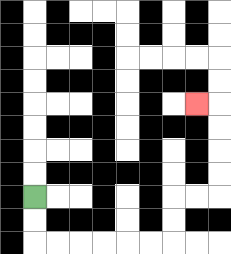{'start': '[1, 8]', 'end': '[8, 4]', 'path_directions': 'D,D,R,R,R,R,R,R,U,U,R,R,U,U,U,U,L', 'path_coordinates': '[[1, 8], [1, 9], [1, 10], [2, 10], [3, 10], [4, 10], [5, 10], [6, 10], [7, 10], [7, 9], [7, 8], [8, 8], [9, 8], [9, 7], [9, 6], [9, 5], [9, 4], [8, 4]]'}